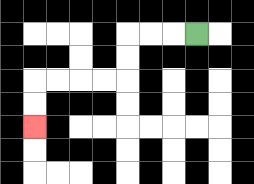{'start': '[8, 1]', 'end': '[1, 5]', 'path_directions': 'L,L,L,D,D,L,L,L,L,D,D', 'path_coordinates': '[[8, 1], [7, 1], [6, 1], [5, 1], [5, 2], [5, 3], [4, 3], [3, 3], [2, 3], [1, 3], [1, 4], [1, 5]]'}